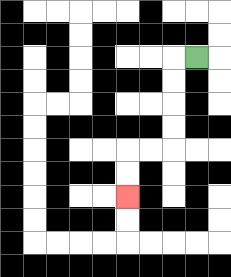{'start': '[8, 2]', 'end': '[5, 8]', 'path_directions': 'L,D,D,D,D,L,L,D,D', 'path_coordinates': '[[8, 2], [7, 2], [7, 3], [7, 4], [7, 5], [7, 6], [6, 6], [5, 6], [5, 7], [5, 8]]'}